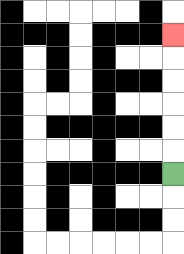{'start': '[7, 7]', 'end': '[7, 1]', 'path_directions': 'U,U,U,U,U,U', 'path_coordinates': '[[7, 7], [7, 6], [7, 5], [7, 4], [7, 3], [7, 2], [7, 1]]'}